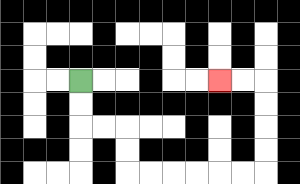{'start': '[3, 3]', 'end': '[9, 3]', 'path_directions': 'D,D,R,R,D,D,R,R,R,R,R,R,U,U,U,U,L,L', 'path_coordinates': '[[3, 3], [3, 4], [3, 5], [4, 5], [5, 5], [5, 6], [5, 7], [6, 7], [7, 7], [8, 7], [9, 7], [10, 7], [11, 7], [11, 6], [11, 5], [11, 4], [11, 3], [10, 3], [9, 3]]'}